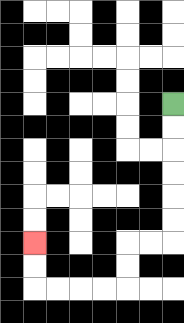{'start': '[7, 4]', 'end': '[1, 10]', 'path_directions': 'D,D,D,D,D,D,L,L,D,D,L,L,L,L,U,U', 'path_coordinates': '[[7, 4], [7, 5], [7, 6], [7, 7], [7, 8], [7, 9], [7, 10], [6, 10], [5, 10], [5, 11], [5, 12], [4, 12], [3, 12], [2, 12], [1, 12], [1, 11], [1, 10]]'}